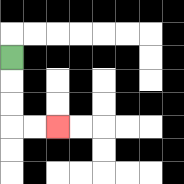{'start': '[0, 2]', 'end': '[2, 5]', 'path_directions': 'D,D,D,R,R', 'path_coordinates': '[[0, 2], [0, 3], [0, 4], [0, 5], [1, 5], [2, 5]]'}